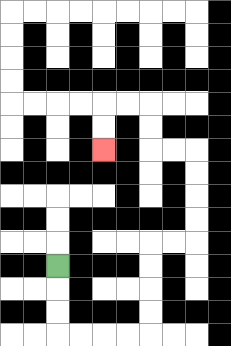{'start': '[2, 11]', 'end': '[4, 6]', 'path_directions': 'D,D,D,R,R,R,R,U,U,U,U,R,R,U,U,U,U,L,L,U,U,L,L,D,D', 'path_coordinates': '[[2, 11], [2, 12], [2, 13], [2, 14], [3, 14], [4, 14], [5, 14], [6, 14], [6, 13], [6, 12], [6, 11], [6, 10], [7, 10], [8, 10], [8, 9], [8, 8], [8, 7], [8, 6], [7, 6], [6, 6], [6, 5], [6, 4], [5, 4], [4, 4], [4, 5], [4, 6]]'}